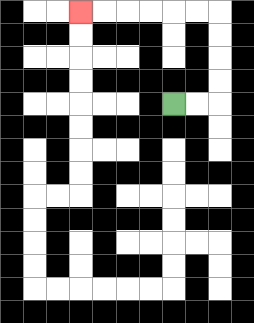{'start': '[7, 4]', 'end': '[3, 0]', 'path_directions': 'R,R,U,U,U,U,L,L,L,L,L,L', 'path_coordinates': '[[7, 4], [8, 4], [9, 4], [9, 3], [9, 2], [9, 1], [9, 0], [8, 0], [7, 0], [6, 0], [5, 0], [4, 0], [3, 0]]'}